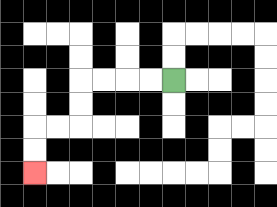{'start': '[7, 3]', 'end': '[1, 7]', 'path_directions': 'L,L,L,L,D,D,L,L,D,D', 'path_coordinates': '[[7, 3], [6, 3], [5, 3], [4, 3], [3, 3], [3, 4], [3, 5], [2, 5], [1, 5], [1, 6], [1, 7]]'}